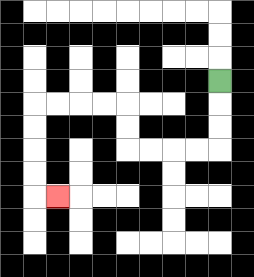{'start': '[9, 3]', 'end': '[2, 8]', 'path_directions': 'D,D,D,L,L,L,L,U,U,L,L,L,L,D,D,D,D,R', 'path_coordinates': '[[9, 3], [9, 4], [9, 5], [9, 6], [8, 6], [7, 6], [6, 6], [5, 6], [5, 5], [5, 4], [4, 4], [3, 4], [2, 4], [1, 4], [1, 5], [1, 6], [1, 7], [1, 8], [2, 8]]'}